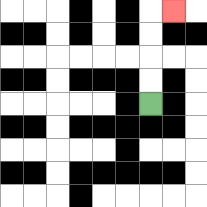{'start': '[6, 4]', 'end': '[7, 0]', 'path_directions': 'U,U,U,U,R', 'path_coordinates': '[[6, 4], [6, 3], [6, 2], [6, 1], [6, 0], [7, 0]]'}